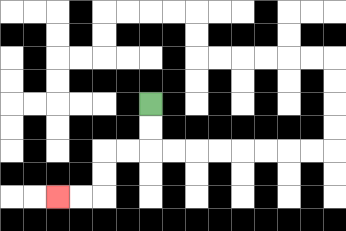{'start': '[6, 4]', 'end': '[2, 8]', 'path_directions': 'D,D,L,L,D,D,L,L', 'path_coordinates': '[[6, 4], [6, 5], [6, 6], [5, 6], [4, 6], [4, 7], [4, 8], [3, 8], [2, 8]]'}